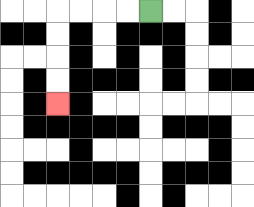{'start': '[6, 0]', 'end': '[2, 4]', 'path_directions': 'L,L,L,L,D,D,D,D', 'path_coordinates': '[[6, 0], [5, 0], [4, 0], [3, 0], [2, 0], [2, 1], [2, 2], [2, 3], [2, 4]]'}